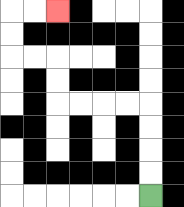{'start': '[6, 8]', 'end': '[2, 0]', 'path_directions': 'U,U,U,U,L,L,L,L,U,U,L,L,U,U,R,R', 'path_coordinates': '[[6, 8], [6, 7], [6, 6], [6, 5], [6, 4], [5, 4], [4, 4], [3, 4], [2, 4], [2, 3], [2, 2], [1, 2], [0, 2], [0, 1], [0, 0], [1, 0], [2, 0]]'}